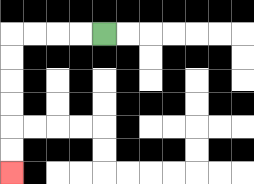{'start': '[4, 1]', 'end': '[0, 7]', 'path_directions': 'L,L,L,L,D,D,D,D,D,D', 'path_coordinates': '[[4, 1], [3, 1], [2, 1], [1, 1], [0, 1], [0, 2], [0, 3], [0, 4], [0, 5], [0, 6], [0, 7]]'}